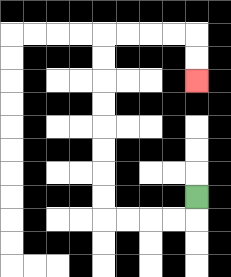{'start': '[8, 8]', 'end': '[8, 3]', 'path_directions': 'D,L,L,L,L,U,U,U,U,U,U,U,U,R,R,R,R,D,D', 'path_coordinates': '[[8, 8], [8, 9], [7, 9], [6, 9], [5, 9], [4, 9], [4, 8], [4, 7], [4, 6], [4, 5], [4, 4], [4, 3], [4, 2], [4, 1], [5, 1], [6, 1], [7, 1], [8, 1], [8, 2], [8, 3]]'}